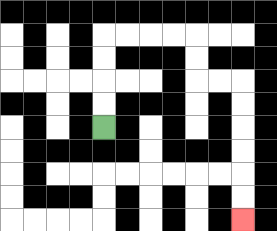{'start': '[4, 5]', 'end': '[10, 9]', 'path_directions': 'U,U,U,U,R,R,R,R,D,D,R,R,D,D,D,D,D,D', 'path_coordinates': '[[4, 5], [4, 4], [4, 3], [4, 2], [4, 1], [5, 1], [6, 1], [7, 1], [8, 1], [8, 2], [8, 3], [9, 3], [10, 3], [10, 4], [10, 5], [10, 6], [10, 7], [10, 8], [10, 9]]'}